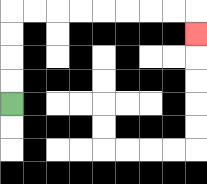{'start': '[0, 4]', 'end': '[8, 1]', 'path_directions': 'U,U,U,U,R,R,R,R,R,R,R,R,D', 'path_coordinates': '[[0, 4], [0, 3], [0, 2], [0, 1], [0, 0], [1, 0], [2, 0], [3, 0], [4, 0], [5, 0], [6, 0], [7, 0], [8, 0], [8, 1]]'}